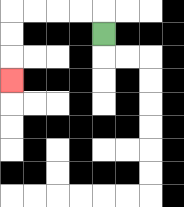{'start': '[4, 1]', 'end': '[0, 3]', 'path_directions': 'U,L,L,L,L,D,D,D', 'path_coordinates': '[[4, 1], [4, 0], [3, 0], [2, 0], [1, 0], [0, 0], [0, 1], [0, 2], [0, 3]]'}